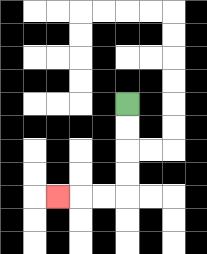{'start': '[5, 4]', 'end': '[2, 8]', 'path_directions': 'D,D,D,D,L,L,L', 'path_coordinates': '[[5, 4], [5, 5], [5, 6], [5, 7], [5, 8], [4, 8], [3, 8], [2, 8]]'}